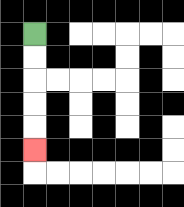{'start': '[1, 1]', 'end': '[1, 6]', 'path_directions': 'D,D,D,D,D', 'path_coordinates': '[[1, 1], [1, 2], [1, 3], [1, 4], [1, 5], [1, 6]]'}